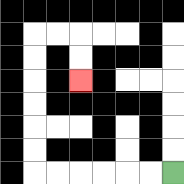{'start': '[7, 7]', 'end': '[3, 3]', 'path_directions': 'L,L,L,L,L,L,U,U,U,U,U,U,R,R,D,D', 'path_coordinates': '[[7, 7], [6, 7], [5, 7], [4, 7], [3, 7], [2, 7], [1, 7], [1, 6], [1, 5], [1, 4], [1, 3], [1, 2], [1, 1], [2, 1], [3, 1], [3, 2], [3, 3]]'}